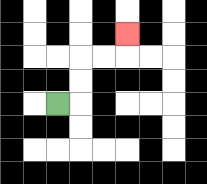{'start': '[2, 4]', 'end': '[5, 1]', 'path_directions': 'R,U,U,R,R,U', 'path_coordinates': '[[2, 4], [3, 4], [3, 3], [3, 2], [4, 2], [5, 2], [5, 1]]'}